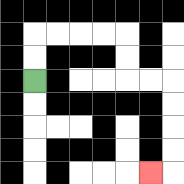{'start': '[1, 3]', 'end': '[6, 7]', 'path_directions': 'U,U,R,R,R,R,D,D,R,R,D,D,D,D,L', 'path_coordinates': '[[1, 3], [1, 2], [1, 1], [2, 1], [3, 1], [4, 1], [5, 1], [5, 2], [5, 3], [6, 3], [7, 3], [7, 4], [7, 5], [7, 6], [7, 7], [6, 7]]'}